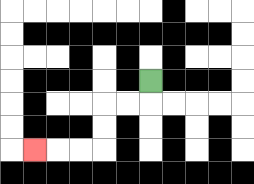{'start': '[6, 3]', 'end': '[1, 6]', 'path_directions': 'D,L,L,D,D,L,L,L', 'path_coordinates': '[[6, 3], [6, 4], [5, 4], [4, 4], [4, 5], [4, 6], [3, 6], [2, 6], [1, 6]]'}